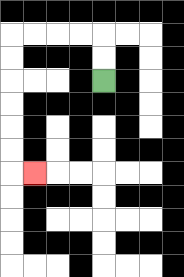{'start': '[4, 3]', 'end': '[1, 7]', 'path_directions': 'U,U,L,L,L,L,D,D,D,D,D,D,R', 'path_coordinates': '[[4, 3], [4, 2], [4, 1], [3, 1], [2, 1], [1, 1], [0, 1], [0, 2], [0, 3], [0, 4], [0, 5], [0, 6], [0, 7], [1, 7]]'}